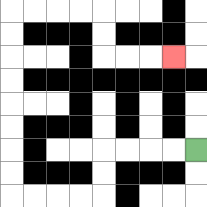{'start': '[8, 6]', 'end': '[7, 2]', 'path_directions': 'L,L,L,L,D,D,L,L,L,L,U,U,U,U,U,U,U,U,R,R,R,R,D,D,R,R,R', 'path_coordinates': '[[8, 6], [7, 6], [6, 6], [5, 6], [4, 6], [4, 7], [4, 8], [3, 8], [2, 8], [1, 8], [0, 8], [0, 7], [0, 6], [0, 5], [0, 4], [0, 3], [0, 2], [0, 1], [0, 0], [1, 0], [2, 0], [3, 0], [4, 0], [4, 1], [4, 2], [5, 2], [6, 2], [7, 2]]'}